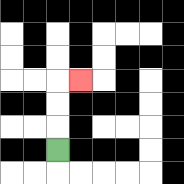{'start': '[2, 6]', 'end': '[3, 3]', 'path_directions': 'U,U,U,R', 'path_coordinates': '[[2, 6], [2, 5], [2, 4], [2, 3], [3, 3]]'}